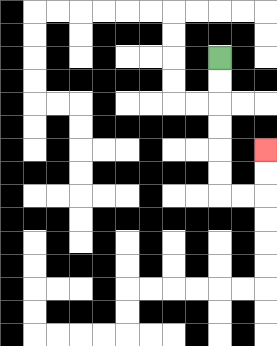{'start': '[9, 2]', 'end': '[11, 6]', 'path_directions': 'D,D,D,D,D,D,R,R,U,U', 'path_coordinates': '[[9, 2], [9, 3], [9, 4], [9, 5], [9, 6], [9, 7], [9, 8], [10, 8], [11, 8], [11, 7], [11, 6]]'}